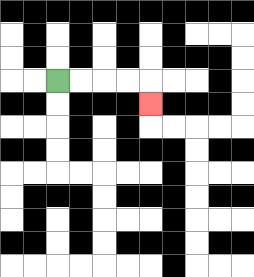{'start': '[2, 3]', 'end': '[6, 4]', 'path_directions': 'R,R,R,R,D', 'path_coordinates': '[[2, 3], [3, 3], [4, 3], [5, 3], [6, 3], [6, 4]]'}